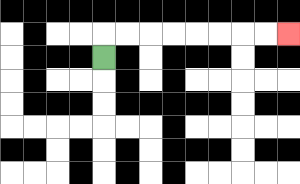{'start': '[4, 2]', 'end': '[12, 1]', 'path_directions': 'U,R,R,R,R,R,R,R,R', 'path_coordinates': '[[4, 2], [4, 1], [5, 1], [6, 1], [7, 1], [8, 1], [9, 1], [10, 1], [11, 1], [12, 1]]'}